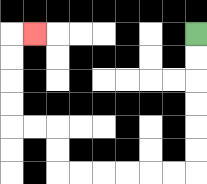{'start': '[8, 1]', 'end': '[1, 1]', 'path_directions': 'D,D,D,D,D,D,L,L,L,L,L,L,U,U,L,L,U,U,U,U,R', 'path_coordinates': '[[8, 1], [8, 2], [8, 3], [8, 4], [8, 5], [8, 6], [8, 7], [7, 7], [6, 7], [5, 7], [4, 7], [3, 7], [2, 7], [2, 6], [2, 5], [1, 5], [0, 5], [0, 4], [0, 3], [0, 2], [0, 1], [1, 1]]'}